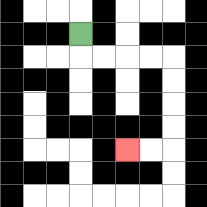{'start': '[3, 1]', 'end': '[5, 6]', 'path_directions': 'D,R,R,R,R,D,D,D,D,L,L', 'path_coordinates': '[[3, 1], [3, 2], [4, 2], [5, 2], [6, 2], [7, 2], [7, 3], [7, 4], [7, 5], [7, 6], [6, 6], [5, 6]]'}